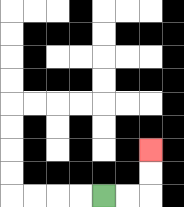{'start': '[4, 8]', 'end': '[6, 6]', 'path_directions': 'R,R,U,U', 'path_coordinates': '[[4, 8], [5, 8], [6, 8], [6, 7], [6, 6]]'}